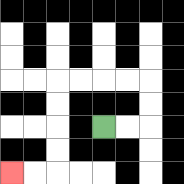{'start': '[4, 5]', 'end': '[0, 7]', 'path_directions': 'R,R,U,U,L,L,L,L,D,D,D,D,L,L', 'path_coordinates': '[[4, 5], [5, 5], [6, 5], [6, 4], [6, 3], [5, 3], [4, 3], [3, 3], [2, 3], [2, 4], [2, 5], [2, 6], [2, 7], [1, 7], [0, 7]]'}